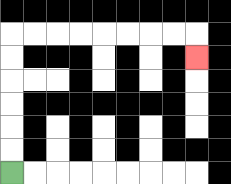{'start': '[0, 7]', 'end': '[8, 2]', 'path_directions': 'U,U,U,U,U,U,R,R,R,R,R,R,R,R,D', 'path_coordinates': '[[0, 7], [0, 6], [0, 5], [0, 4], [0, 3], [0, 2], [0, 1], [1, 1], [2, 1], [3, 1], [4, 1], [5, 1], [6, 1], [7, 1], [8, 1], [8, 2]]'}